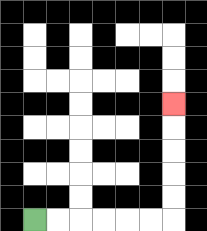{'start': '[1, 9]', 'end': '[7, 4]', 'path_directions': 'R,R,R,R,R,R,U,U,U,U,U', 'path_coordinates': '[[1, 9], [2, 9], [3, 9], [4, 9], [5, 9], [6, 9], [7, 9], [7, 8], [7, 7], [7, 6], [7, 5], [7, 4]]'}